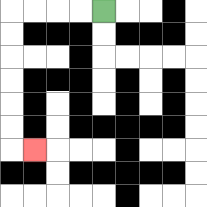{'start': '[4, 0]', 'end': '[1, 6]', 'path_directions': 'L,L,L,L,D,D,D,D,D,D,R', 'path_coordinates': '[[4, 0], [3, 0], [2, 0], [1, 0], [0, 0], [0, 1], [0, 2], [0, 3], [0, 4], [0, 5], [0, 6], [1, 6]]'}